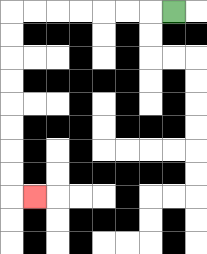{'start': '[7, 0]', 'end': '[1, 8]', 'path_directions': 'L,L,L,L,L,L,L,D,D,D,D,D,D,D,D,R', 'path_coordinates': '[[7, 0], [6, 0], [5, 0], [4, 0], [3, 0], [2, 0], [1, 0], [0, 0], [0, 1], [0, 2], [0, 3], [0, 4], [0, 5], [0, 6], [0, 7], [0, 8], [1, 8]]'}